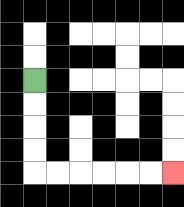{'start': '[1, 3]', 'end': '[7, 7]', 'path_directions': 'D,D,D,D,R,R,R,R,R,R', 'path_coordinates': '[[1, 3], [1, 4], [1, 5], [1, 6], [1, 7], [2, 7], [3, 7], [4, 7], [5, 7], [6, 7], [7, 7]]'}